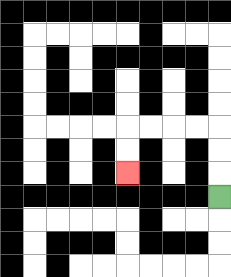{'start': '[9, 8]', 'end': '[5, 7]', 'path_directions': 'U,U,U,L,L,L,L,D,D', 'path_coordinates': '[[9, 8], [9, 7], [9, 6], [9, 5], [8, 5], [7, 5], [6, 5], [5, 5], [5, 6], [5, 7]]'}